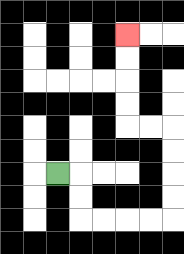{'start': '[2, 7]', 'end': '[5, 1]', 'path_directions': 'R,D,D,R,R,R,R,U,U,U,U,L,L,U,U,U,U', 'path_coordinates': '[[2, 7], [3, 7], [3, 8], [3, 9], [4, 9], [5, 9], [6, 9], [7, 9], [7, 8], [7, 7], [7, 6], [7, 5], [6, 5], [5, 5], [5, 4], [5, 3], [5, 2], [5, 1]]'}